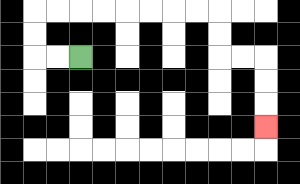{'start': '[3, 2]', 'end': '[11, 5]', 'path_directions': 'L,L,U,U,R,R,R,R,R,R,R,R,D,D,R,R,D,D,D', 'path_coordinates': '[[3, 2], [2, 2], [1, 2], [1, 1], [1, 0], [2, 0], [3, 0], [4, 0], [5, 0], [6, 0], [7, 0], [8, 0], [9, 0], [9, 1], [9, 2], [10, 2], [11, 2], [11, 3], [11, 4], [11, 5]]'}